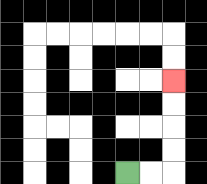{'start': '[5, 7]', 'end': '[7, 3]', 'path_directions': 'R,R,U,U,U,U', 'path_coordinates': '[[5, 7], [6, 7], [7, 7], [7, 6], [7, 5], [7, 4], [7, 3]]'}